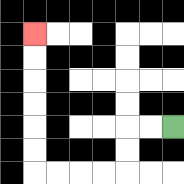{'start': '[7, 5]', 'end': '[1, 1]', 'path_directions': 'L,L,D,D,L,L,L,L,U,U,U,U,U,U', 'path_coordinates': '[[7, 5], [6, 5], [5, 5], [5, 6], [5, 7], [4, 7], [3, 7], [2, 7], [1, 7], [1, 6], [1, 5], [1, 4], [1, 3], [1, 2], [1, 1]]'}